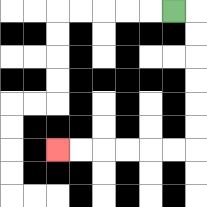{'start': '[7, 0]', 'end': '[2, 6]', 'path_directions': 'R,D,D,D,D,D,D,L,L,L,L,L,L', 'path_coordinates': '[[7, 0], [8, 0], [8, 1], [8, 2], [8, 3], [8, 4], [8, 5], [8, 6], [7, 6], [6, 6], [5, 6], [4, 6], [3, 6], [2, 6]]'}